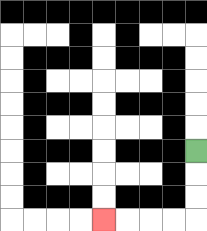{'start': '[8, 6]', 'end': '[4, 9]', 'path_directions': 'D,D,D,L,L,L,L', 'path_coordinates': '[[8, 6], [8, 7], [8, 8], [8, 9], [7, 9], [6, 9], [5, 9], [4, 9]]'}